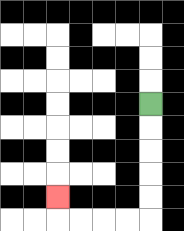{'start': '[6, 4]', 'end': '[2, 8]', 'path_directions': 'D,D,D,D,D,L,L,L,L,U', 'path_coordinates': '[[6, 4], [6, 5], [6, 6], [6, 7], [6, 8], [6, 9], [5, 9], [4, 9], [3, 9], [2, 9], [2, 8]]'}